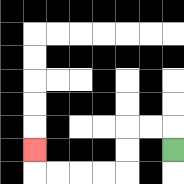{'start': '[7, 6]', 'end': '[1, 6]', 'path_directions': 'U,L,L,D,D,L,L,L,L,U', 'path_coordinates': '[[7, 6], [7, 5], [6, 5], [5, 5], [5, 6], [5, 7], [4, 7], [3, 7], [2, 7], [1, 7], [1, 6]]'}